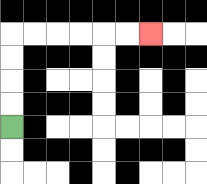{'start': '[0, 5]', 'end': '[6, 1]', 'path_directions': 'U,U,U,U,R,R,R,R,R,R', 'path_coordinates': '[[0, 5], [0, 4], [0, 3], [0, 2], [0, 1], [1, 1], [2, 1], [3, 1], [4, 1], [5, 1], [6, 1]]'}